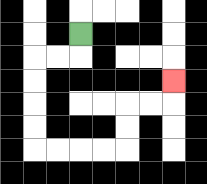{'start': '[3, 1]', 'end': '[7, 3]', 'path_directions': 'D,L,L,D,D,D,D,R,R,R,R,U,U,R,R,U', 'path_coordinates': '[[3, 1], [3, 2], [2, 2], [1, 2], [1, 3], [1, 4], [1, 5], [1, 6], [2, 6], [3, 6], [4, 6], [5, 6], [5, 5], [5, 4], [6, 4], [7, 4], [7, 3]]'}